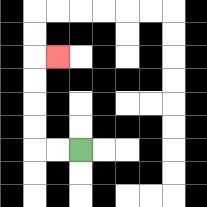{'start': '[3, 6]', 'end': '[2, 2]', 'path_directions': 'L,L,U,U,U,U,R', 'path_coordinates': '[[3, 6], [2, 6], [1, 6], [1, 5], [1, 4], [1, 3], [1, 2], [2, 2]]'}